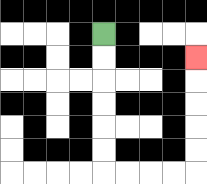{'start': '[4, 1]', 'end': '[8, 2]', 'path_directions': 'D,D,D,D,D,D,R,R,R,R,U,U,U,U,U', 'path_coordinates': '[[4, 1], [4, 2], [4, 3], [4, 4], [4, 5], [4, 6], [4, 7], [5, 7], [6, 7], [7, 7], [8, 7], [8, 6], [8, 5], [8, 4], [8, 3], [8, 2]]'}